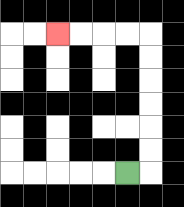{'start': '[5, 7]', 'end': '[2, 1]', 'path_directions': 'R,U,U,U,U,U,U,L,L,L,L', 'path_coordinates': '[[5, 7], [6, 7], [6, 6], [6, 5], [6, 4], [6, 3], [6, 2], [6, 1], [5, 1], [4, 1], [3, 1], [2, 1]]'}